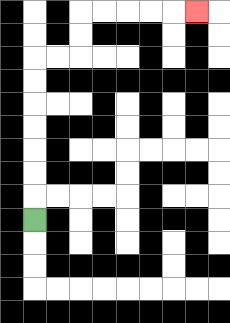{'start': '[1, 9]', 'end': '[8, 0]', 'path_directions': 'U,U,U,U,U,U,U,R,R,U,U,R,R,R,R,R', 'path_coordinates': '[[1, 9], [1, 8], [1, 7], [1, 6], [1, 5], [1, 4], [1, 3], [1, 2], [2, 2], [3, 2], [3, 1], [3, 0], [4, 0], [5, 0], [6, 0], [7, 0], [8, 0]]'}